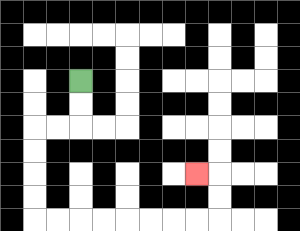{'start': '[3, 3]', 'end': '[8, 7]', 'path_directions': 'D,D,L,L,D,D,D,D,R,R,R,R,R,R,R,R,U,U,L', 'path_coordinates': '[[3, 3], [3, 4], [3, 5], [2, 5], [1, 5], [1, 6], [1, 7], [1, 8], [1, 9], [2, 9], [3, 9], [4, 9], [5, 9], [6, 9], [7, 9], [8, 9], [9, 9], [9, 8], [9, 7], [8, 7]]'}